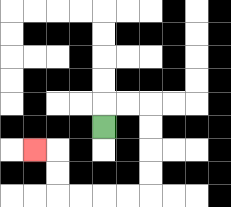{'start': '[4, 5]', 'end': '[1, 6]', 'path_directions': 'U,R,R,D,D,D,D,L,L,L,L,U,U,L', 'path_coordinates': '[[4, 5], [4, 4], [5, 4], [6, 4], [6, 5], [6, 6], [6, 7], [6, 8], [5, 8], [4, 8], [3, 8], [2, 8], [2, 7], [2, 6], [1, 6]]'}